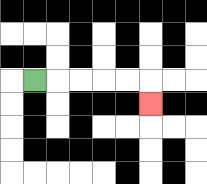{'start': '[1, 3]', 'end': '[6, 4]', 'path_directions': 'R,R,R,R,R,D', 'path_coordinates': '[[1, 3], [2, 3], [3, 3], [4, 3], [5, 3], [6, 3], [6, 4]]'}